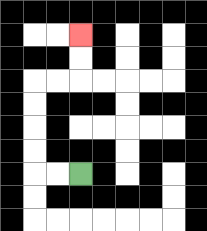{'start': '[3, 7]', 'end': '[3, 1]', 'path_directions': 'L,L,U,U,U,U,R,R,U,U', 'path_coordinates': '[[3, 7], [2, 7], [1, 7], [1, 6], [1, 5], [1, 4], [1, 3], [2, 3], [3, 3], [3, 2], [3, 1]]'}